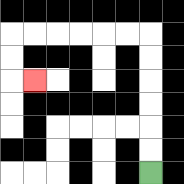{'start': '[6, 7]', 'end': '[1, 3]', 'path_directions': 'U,U,U,U,U,U,L,L,L,L,L,L,D,D,R', 'path_coordinates': '[[6, 7], [6, 6], [6, 5], [6, 4], [6, 3], [6, 2], [6, 1], [5, 1], [4, 1], [3, 1], [2, 1], [1, 1], [0, 1], [0, 2], [0, 3], [1, 3]]'}